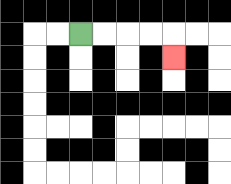{'start': '[3, 1]', 'end': '[7, 2]', 'path_directions': 'R,R,R,R,D', 'path_coordinates': '[[3, 1], [4, 1], [5, 1], [6, 1], [7, 1], [7, 2]]'}